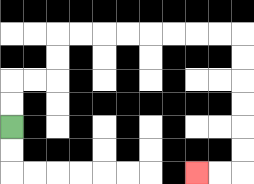{'start': '[0, 5]', 'end': '[8, 7]', 'path_directions': 'U,U,R,R,U,U,R,R,R,R,R,R,R,R,D,D,D,D,D,D,L,L', 'path_coordinates': '[[0, 5], [0, 4], [0, 3], [1, 3], [2, 3], [2, 2], [2, 1], [3, 1], [4, 1], [5, 1], [6, 1], [7, 1], [8, 1], [9, 1], [10, 1], [10, 2], [10, 3], [10, 4], [10, 5], [10, 6], [10, 7], [9, 7], [8, 7]]'}